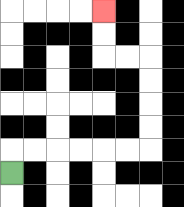{'start': '[0, 7]', 'end': '[4, 0]', 'path_directions': 'U,R,R,R,R,R,R,U,U,U,U,L,L,U,U', 'path_coordinates': '[[0, 7], [0, 6], [1, 6], [2, 6], [3, 6], [4, 6], [5, 6], [6, 6], [6, 5], [6, 4], [6, 3], [6, 2], [5, 2], [4, 2], [4, 1], [4, 0]]'}